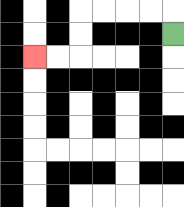{'start': '[7, 1]', 'end': '[1, 2]', 'path_directions': 'U,L,L,L,L,D,D,L,L', 'path_coordinates': '[[7, 1], [7, 0], [6, 0], [5, 0], [4, 0], [3, 0], [3, 1], [3, 2], [2, 2], [1, 2]]'}